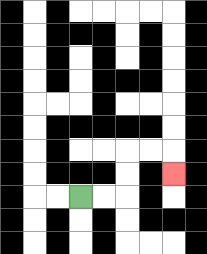{'start': '[3, 8]', 'end': '[7, 7]', 'path_directions': 'R,R,U,U,R,R,D', 'path_coordinates': '[[3, 8], [4, 8], [5, 8], [5, 7], [5, 6], [6, 6], [7, 6], [7, 7]]'}